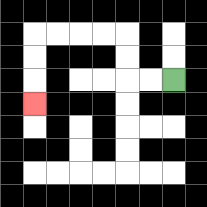{'start': '[7, 3]', 'end': '[1, 4]', 'path_directions': 'L,L,U,U,L,L,L,L,D,D,D', 'path_coordinates': '[[7, 3], [6, 3], [5, 3], [5, 2], [5, 1], [4, 1], [3, 1], [2, 1], [1, 1], [1, 2], [1, 3], [1, 4]]'}